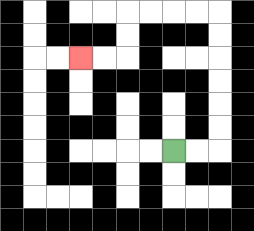{'start': '[7, 6]', 'end': '[3, 2]', 'path_directions': 'R,R,U,U,U,U,U,U,L,L,L,L,D,D,L,L', 'path_coordinates': '[[7, 6], [8, 6], [9, 6], [9, 5], [9, 4], [9, 3], [9, 2], [9, 1], [9, 0], [8, 0], [7, 0], [6, 0], [5, 0], [5, 1], [5, 2], [4, 2], [3, 2]]'}